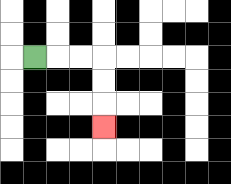{'start': '[1, 2]', 'end': '[4, 5]', 'path_directions': 'R,R,R,D,D,D', 'path_coordinates': '[[1, 2], [2, 2], [3, 2], [4, 2], [4, 3], [4, 4], [4, 5]]'}